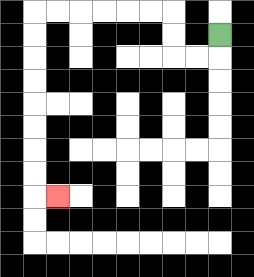{'start': '[9, 1]', 'end': '[2, 8]', 'path_directions': 'D,L,L,U,U,L,L,L,L,L,L,D,D,D,D,D,D,D,D,R', 'path_coordinates': '[[9, 1], [9, 2], [8, 2], [7, 2], [7, 1], [7, 0], [6, 0], [5, 0], [4, 0], [3, 0], [2, 0], [1, 0], [1, 1], [1, 2], [1, 3], [1, 4], [1, 5], [1, 6], [1, 7], [1, 8], [2, 8]]'}